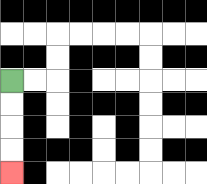{'start': '[0, 3]', 'end': '[0, 7]', 'path_directions': 'D,D,D,D', 'path_coordinates': '[[0, 3], [0, 4], [0, 5], [0, 6], [0, 7]]'}